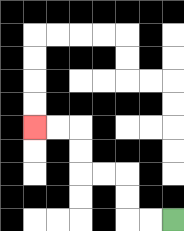{'start': '[7, 9]', 'end': '[1, 5]', 'path_directions': 'L,L,U,U,L,L,U,U,L,L', 'path_coordinates': '[[7, 9], [6, 9], [5, 9], [5, 8], [5, 7], [4, 7], [3, 7], [3, 6], [3, 5], [2, 5], [1, 5]]'}